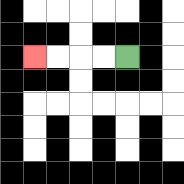{'start': '[5, 2]', 'end': '[1, 2]', 'path_directions': 'L,L,L,L', 'path_coordinates': '[[5, 2], [4, 2], [3, 2], [2, 2], [1, 2]]'}